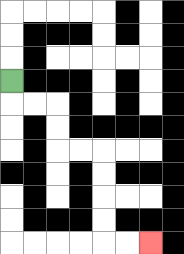{'start': '[0, 3]', 'end': '[6, 10]', 'path_directions': 'D,R,R,D,D,R,R,D,D,D,D,R,R', 'path_coordinates': '[[0, 3], [0, 4], [1, 4], [2, 4], [2, 5], [2, 6], [3, 6], [4, 6], [4, 7], [4, 8], [4, 9], [4, 10], [5, 10], [6, 10]]'}